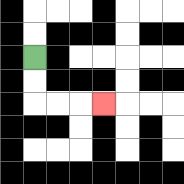{'start': '[1, 2]', 'end': '[4, 4]', 'path_directions': 'D,D,R,R,R', 'path_coordinates': '[[1, 2], [1, 3], [1, 4], [2, 4], [3, 4], [4, 4]]'}